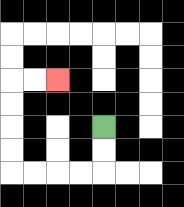{'start': '[4, 5]', 'end': '[2, 3]', 'path_directions': 'D,D,L,L,L,L,U,U,U,U,R,R', 'path_coordinates': '[[4, 5], [4, 6], [4, 7], [3, 7], [2, 7], [1, 7], [0, 7], [0, 6], [0, 5], [0, 4], [0, 3], [1, 3], [2, 3]]'}